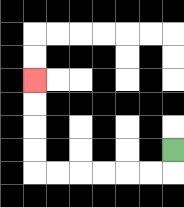{'start': '[7, 6]', 'end': '[1, 3]', 'path_directions': 'D,L,L,L,L,L,L,U,U,U,U', 'path_coordinates': '[[7, 6], [7, 7], [6, 7], [5, 7], [4, 7], [3, 7], [2, 7], [1, 7], [1, 6], [1, 5], [1, 4], [1, 3]]'}